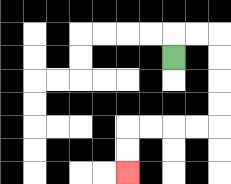{'start': '[7, 2]', 'end': '[5, 7]', 'path_directions': 'U,R,R,D,D,D,D,L,L,L,L,D,D', 'path_coordinates': '[[7, 2], [7, 1], [8, 1], [9, 1], [9, 2], [9, 3], [9, 4], [9, 5], [8, 5], [7, 5], [6, 5], [5, 5], [5, 6], [5, 7]]'}